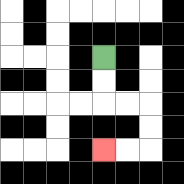{'start': '[4, 2]', 'end': '[4, 6]', 'path_directions': 'D,D,R,R,D,D,L,L', 'path_coordinates': '[[4, 2], [4, 3], [4, 4], [5, 4], [6, 4], [6, 5], [6, 6], [5, 6], [4, 6]]'}